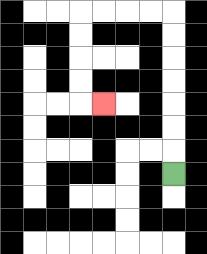{'start': '[7, 7]', 'end': '[4, 4]', 'path_directions': 'U,U,U,U,U,U,U,L,L,L,L,D,D,D,D,R', 'path_coordinates': '[[7, 7], [7, 6], [7, 5], [7, 4], [7, 3], [7, 2], [7, 1], [7, 0], [6, 0], [5, 0], [4, 0], [3, 0], [3, 1], [3, 2], [3, 3], [3, 4], [4, 4]]'}